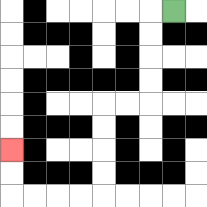{'start': '[7, 0]', 'end': '[0, 6]', 'path_directions': 'L,D,D,D,D,L,L,D,D,D,D,L,L,L,L,U,U', 'path_coordinates': '[[7, 0], [6, 0], [6, 1], [6, 2], [6, 3], [6, 4], [5, 4], [4, 4], [4, 5], [4, 6], [4, 7], [4, 8], [3, 8], [2, 8], [1, 8], [0, 8], [0, 7], [0, 6]]'}